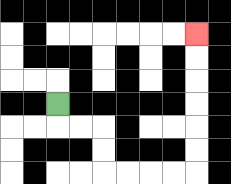{'start': '[2, 4]', 'end': '[8, 1]', 'path_directions': 'D,R,R,D,D,R,R,R,R,U,U,U,U,U,U', 'path_coordinates': '[[2, 4], [2, 5], [3, 5], [4, 5], [4, 6], [4, 7], [5, 7], [6, 7], [7, 7], [8, 7], [8, 6], [8, 5], [8, 4], [8, 3], [8, 2], [8, 1]]'}